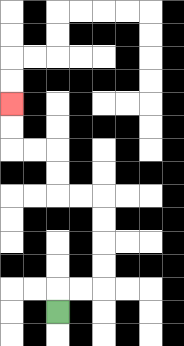{'start': '[2, 13]', 'end': '[0, 4]', 'path_directions': 'U,R,R,U,U,U,U,L,L,U,U,L,L,U,U', 'path_coordinates': '[[2, 13], [2, 12], [3, 12], [4, 12], [4, 11], [4, 10], [4, 9], [4, 8], [3, 8], [2, 8], [2, 7], [2, 6], [1, 6], [0, 6], [0, 5], [0, 4]]'}